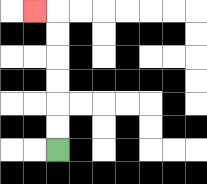{'start': '[2, 6]', 'end': '[1, 0]', 'path_directions': 'U,U,U,U,U,U,L', 'path_coordinates': '[[2, 6], [2, 5], [2, 4], [2, 3], [2, 2], [2, 1], [2, 0], [1, 0]]'}